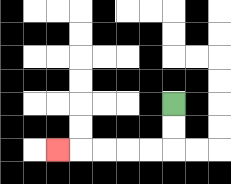{'start': '[7, 4]', 'end': '[2, 6]', 'path_directions': 'D,D,L,L,L,L,L', 'path_coordinates': '[[7, 4], [7, 5], [7, 6], [6, 6], [5, 6], [4, 6], [3, 6], [2, 6]]'}